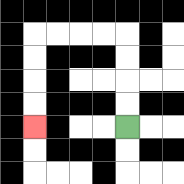{'start': '[5, 5]', 'end': '[1, 5]', 'path_directions': 'U,U,U,U,L,L,L,L,D,D,D,D', 'path_coordinates': '[[5, 5], [5, 4], [5, 3], [5, 2], [5, 1], [4, 1], [3, 1], [2, 1], [1, 1], [1, 2], [1, 3], [1, 4], [1, 5]]'}